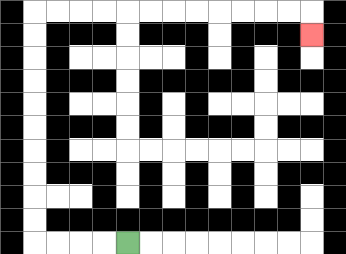{'start': '[5, 10]', 'end': '[13, 1]', 'path_directions': 'L,L,L,L,U,U,U,U,U,U,U,U,U,U,R,R,R,R,R,R,R,R,R,R,R,R,D', 'path_coordinates': '[[5, 10], [4, 10], [3, 10], [2, 10], [1, 10], [1, 9], [1, 8], [1, 7], [1, 6], [1, 5], [1, 4], [1, 3], [1, 2], [1, 1], [1, 0], [2, 0], [3, 0], [4, 0], [5, 0], [6, 0], [7, 0], [8, 0], [9, 0], [10, 0], [11, 0], [12, 0], [13, 0], [13, 1]]'}